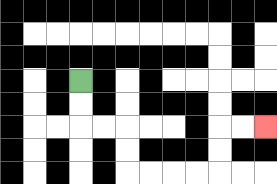{'start': '[3, 3]', 'end': '[11, 5]', 'path_directions': 'D,D,R,R,D,D,R,R,R,R,U,U,R,R', 'path_coordinates': '[[3, 3], [3, 4], [3, 5], [4, 5], [5, 5], [5, 6], [5, 7], [6, 7], [7, 7], [8, 7], [9, 7], [9, 6], [9, 5], [10, 5], [11, 5]]'}